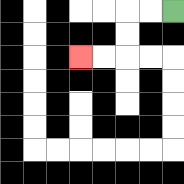{'start': '[7, 0]', 'end': '[3, 2]', 'path_directions': 'L,L,D,D,L,L', 'path_coordinates': '[[7, 0], [6, 0], [5, 0], [5, 1], [5, 2], [4, 2], [3, 2]]'}